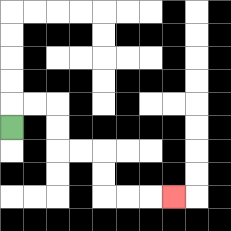{'start': '[0, 5]', 'end': '[7, 8]', 'path_directions': 'U,R,R,D,D,R,R,D,D,R,R,R', 'path_coordinates': '[[0, 5], [0, 4], [1, 4], [2, 4], [2, 5], [2, 6], [3, 6], [4, 6], [4, 7], [4, 8], [5, 8], [6, 8], [7, 8]]'}